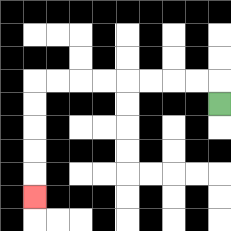{'start': '[9, 4]', 'end': '[1, 8]', 'path_directions': 'U,L,L,L,L,L,L,L,L,D,D,D,D,D', 'path_coordinates': '[[9, 4], [9, 3], [8, 3], [7, 3], [6, 3], [5, 3], [4, 3], [3, 3], [2, 3], [1, 3], [1, 4], [1, 5], [1, 6], [1, 7], [1, 8]]'}